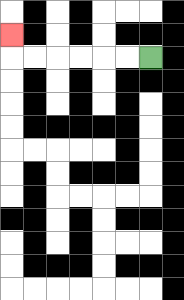{'start': '[6, 2]', 'end': '[0, 1]', 'path_directions': 'L,L,L,L,L,L,U', 'path_coordinates': '[[6, 2], [5, 2], [4, 2], [3, 2], [2, 2], [1, 2], [0, 2], [0, 1]]'}